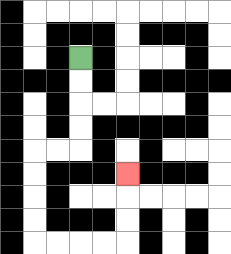{'start': '[3, 2]', 'end': '[5, 7]', 'path_directions': 'D,D,D,D,L,L,D,D,D,D,R,R,R,R,U,U,U', 'path_coordinates': '[[3, 2], [3, 3], [3, 4], [3, 5], [3, 6], [2, 6], [1, 6], [1, 7], [1, 8], [1, 9], [1, 10], [2, 10], [3, 10], [4, 10], [5, 10], [5, 9], [5, 8], [5, 7]]'}